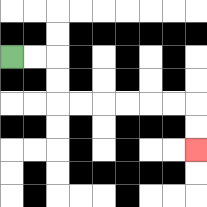{'start': '[0, 2]', 'end': '[8, 6]', 'path_directions': 'R,R,D,D,R,R,R,R,R,R,D,D', 'path_coordinates': '[[0, 2], [1, 2], [2, 2], [2, 3], [2, 4], [3, 4], [4, 4], [5, 4], [6, 4], [7, 4], [8, 4], [8, 5], [8, 6]]'}